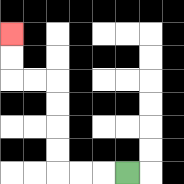{'start': '[5, 7]', 'end': '[0, 1]', 'path_directions': 'L,L,L,U,U,U,U,L,L,U,U', 'path_coordinates': '[[5, 7], [4, 7], [3, 7], [2, 7], [2, 6], [2, 5], [2, 4], [2, 3], [1, 3], [0, 3], [0, 2], [0, 1]]'}